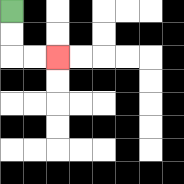{'start': '[0, 0]', 'end': '[2, 2]', 'path_directions': 'D,D,R,R', 'path_coordinates': '[[0, 0], [0, 1], [0, 2], [1, 2], [2, 2]]'}